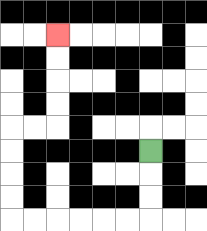{'start': '[6, 6]', 'end': '[2, 1]', 'path_directions': 'D,D,D,L,L,L,L,L,L,U,U,U,U,R,R,U,U,U,U', 'path_coordinates': '[[6, 6], [6, 7], [6, 8], [6, 9], [5, 9], [4, 9], [3, 9], [2, 9], [1, 9], [0, 9], [0, 8], [0, 7], [0, 6], [0, 5], [1, 5], [2, 5], [2, 4], [2, 3], [2, 2], [2, 1]]'}